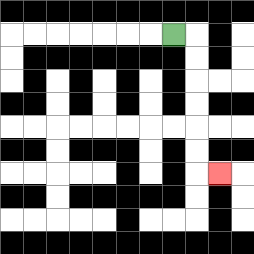{'start': '[7, 1]', 'end': '[9, 7]', 'path_directions': 'R,D,D,D,D,D,D,R', 'path_coordinates': '[[7, 1], [8, 1], [8, 2], [8, 3], [8, 4], [8, 5], [8, 6], [8, 7], [9, 7]]'}